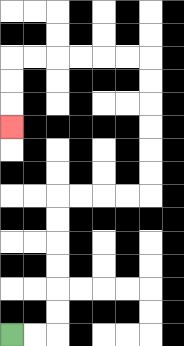{'start': '[0, 14]', 'end': '[0, 5]', 'path_directions': 'R,R,U,U,U,U,U,U,R,R,R,R,U,U,U,U,U,U,L,L,L,L,L,L,D,D,D', 'path_coordinates': '[[0, 14], [1, 14], [2, 14], [2, 13], [2, 12], [2, 11], [2, 10], [2, 9], [2, 8], [3, 8], [4, 8], [5, 8], [6, 8], [6, 7], [6, 6], [6, 5], [6, 4], [6, 3], [6, 2], [5, 2], [4, 2], [3, 2], [2, 2], [1, 2], [0, 2], [0, 3], [0, 4], [0, 5]]'}